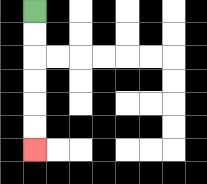{'start': '[1, 0]', 'end': '[1, 6]', 'path_directions': 'D,D,D,D,D,D', 'path_coordinates': '[[1, 0], [1, 1], [1, 2], [1, 3], [1, 4], [1, 5], [1, 6]]'}